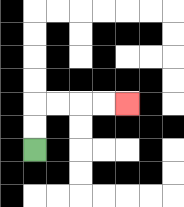{'start': '[1, 6]', 'end': '[5, 4]', 'path_directions': 'U,U,R,R,R,R', 'path_coordinates': '[[1, 6], [1, 5], [1, 4], [2, 4], [3, 4], [4, 4], [5, 4]]'}